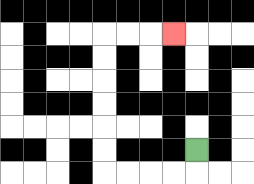{'start': '[8, 6]', 'end': '[7, 1]', 'path_directions': 'D,L,L,L,L,U,U,U,U,U,U,R,R,R', 'path_coordinates': '[[8, 6], [8, 7], [7, 7], [6, 7], [5, 7], [4, 7], [4, 6], [4, 5], [4, 4], [4, 3], [4, 2], [4, 1], [5, 1], [6, 1], [7, 1]]'}